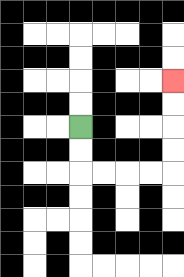{'start': '[3, 5]', 'end': '[7, 3]', 'path_directions': 'D,D,R,R,R,R,U,U,U,U', 'path_coordinates': '[[3, 5], [3, 6], [3, 7], [4, 7], [5, 7], [6, 7], [7, 7], [7, 6], [7, 5], [7, 4], [7, 3]]'}